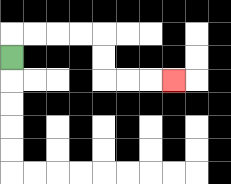{'start': '[0, 2]', 'end': '[7, 3]', 'path_directions': 'U,R,R,R,R,D,D,R,R,R', 'path_coordinates': '[[0, 2], [0, 1], [1, 1], [2, 1], [3, 1], [4, 1], [4, 2], [4, 3], [5, 3], [6, 3], [7, 3]]'}